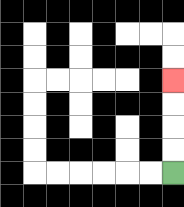{'start': '[7, 7]', 'end': '[7, 3]', 'path_directions': 'U,U,U,U', 'path_coordinates': '[[7, 7], [7, 6], [7, 5], [7, 4], [7, 3]]'}